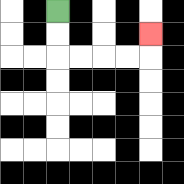{'start': '[2, 0]', 'end': '[6, 1]', 'path_directions': 'D,D,R,R,R,R,U', 'path_coordinates': '[[2, 0], [2, 1], [2, 2], [3, 2], [4, 2], [5, 2], [6, 2], [6, 1]]'}